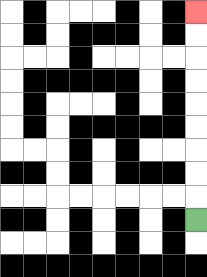{'start': '[8, 9]', 'end': '[8, 0]', 'path_directions': 'U,U,U,U,U,U,U,U,U', 'path_coordinates': '[[8, 9], [8, 8], [8, 7], [8, 6], [8, 5], [8, 4], [8, 3], [8, 2], [8, 1], [8, 0]]'}